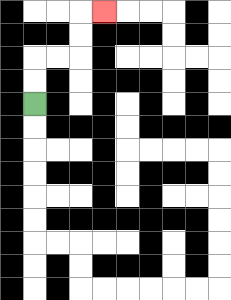{'start': '[1, 4]', 'end': '[4, 0]', 'path_directions': 'U,U,R,R,U,U,R', 'path_coordinates': '[[1, 4], [1, 3], [1, 2], [2, 2], [3, 2], [3, 1], [3, 0], [4, 0]]'}